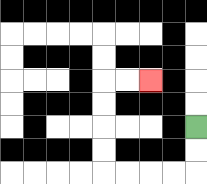{'start': '[8, 5]', 'end': '[6, 3]', 'path_directions': 'D,D,L,L,L,L,U,U,U,U,R,R', 'path_coordinates': '[[8, 5], [8, 6], [8, 7], [7, 7], [6, 7], [5, 7], [4, 7], [4, 6], [4, 5], [4, 4], [4, 3], [5, 3], [6, 3]]'}